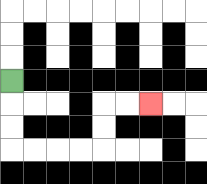{'start': '[0, 3]', 'end': '[6, 4]', 'path_directions': 'D,D,D,R,R,R,R,U,U,R,R', 'path_coordinates': '[[0, 3], [0, 4], [0, 5], [0, 6], [1, 6], [2, 6], [3, 6], [4, 6], [4, 5], [4, 4], [5, 4], [6, 4]]'}